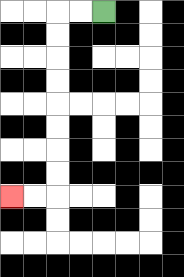{'start': '[4, 0]', 'end': '[0, 8]', 'path_directions': 'L,L,D,D,D,D,D,D,D,D,L,L', 'path_coordinates': '[[4, 0], [3, 0], [2, 0], [2, 1], [2, 2], [2, 3], [2, 4], [2, 5], [2, 6], [2, 7], [2, 8], [1, 8], [0, 8]]'}